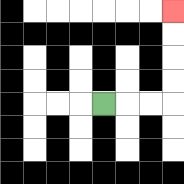{'start': '[4, 4]', 'end': '[7, 0]', 'path_directions': 'R,R,R,U,U,U,U', 'path_coordinates': '[[4, 4], [5, 4], [6, 4], [7, 4], [7, 3], [7, 2], [7, 1], [7, 0]]'}